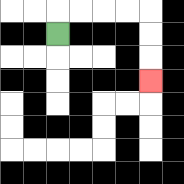{'start': '[2, 1]', 'end': '[6, 3]', 'path_directions': 'U,R,R,R,R,D,D,D', 'path_coordinates': '[[2, 1], [2, 0], [3, 0], [4, 0], [5, 0], [6, 0], [6, 1], [6, 2], [6, 3]]'}